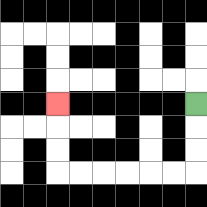{'start': '[8, 4]', 'end': '[2, 4]', 'path_directions': 'D,D,D,L,L,L,L,L,L,U,U,U', 'path_coordinates': '[[8, 4], [8, 5], [8, 6], [8, 7], [7, 7], [6, 7], [5, 7], [4, 7], [3, 7], [2, 7], [2, 6], [2, 5], [2, 4]]'}